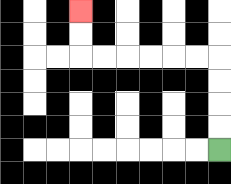{'start': '[9, 6]', 'end': '[3, 0]', 'path_directions': 'U,U,U,U,L,L,L,L,L,L,U,U', 'path_coordinates': '[[9, 6], [9, 5], [9, 4], [9, 3], [9, 2], [8, 2], [7, 2], [6, 2], [5, 2], [4, 2], [3, 2], [3, 1], [3, 0]]'}